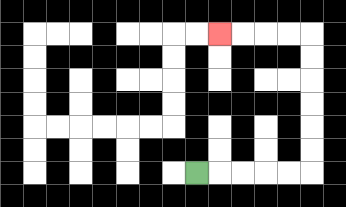{'start': '[8, 7]', 'end': '[9, 1]', 'path_directions': 'R,R,R,R,R,U,U,U,U,U,U,L,L,L,L', 'path_coordinates': '[[8, 7], [9, 7], [10, 7], [11, 7], [12, 7], [13, 7], [13, 6], [13, 5], [13, 4], [13, 3], [13, 2], [13, 1], [12, 1], [11, 1], [10, 1], [9, 1]]'}